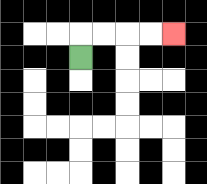{'start': '[3, 2]', 'end': '[7, 1]', 'path_directions': 'U,R,R,R,R', 'path_coordinates': '[[3, 2], [3, 1], [4, 1], [5, 1], [6, 1], [7, 1]]'}